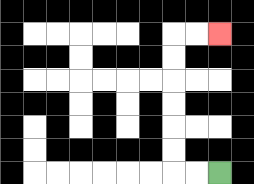{'start': '[9, 7]', 'end': '[9, 1]', 'path_directions': 'L,L,U,U,U,U,U,U,R,R', 'path_coordinates': '[[9, 7], [8, 7], [7, 7], [7, 6], [7, 5], [7, 4], [7, 3], [7, 2], [7, 1], [8, 1], [9, 1]]'}